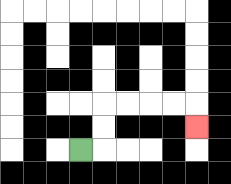{'start': '[3, 6]', 'end': '[8, 5]', 'path_directions': 'R,U,U,R,R,R,R,D', 'path_coordinates': '[[3, 6], [4, 6], [4, 5], [4, 4], [5, 4], [6, 4], [7, 4], [8, 4], [8, 5]]'}